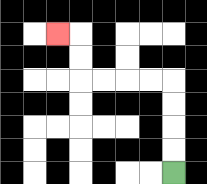{'start': '[7, 7]', 'end': '[2, 1]', 'path_directions': 'U,U,U,U,L,L,L,L,U,U,L', 'path_coordinates': '[[7, 7], [7, 6], [7, 5], [7, 4], [7, 3], [6, 3], [5, 3], [4, 3], [3, 3], [3, 2], [3, 1], [2, 1]]'}